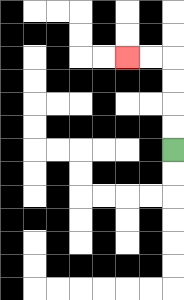{'start': '[7, 6]', 'end': '[5, 2]', 'path_directions': 'U,U,U,U,L,L', 'path_coordinates': '[[7, 6], [7, 5], [7, 4], [7, 3], [7, 2], [6, 2], [5, 2]]'}